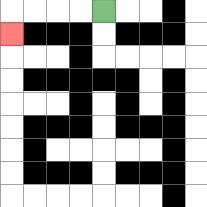{'start': '[4, 0]', 'end': '[0, 1]', 'path_directions': 'L,L,L,L,D', 'path_coordinates': '[[4, 0], [3, 0], [2, 0], [1, 0], [0, 0], [0, 1]]'}